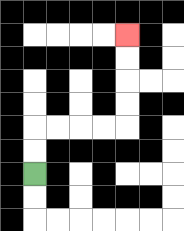{'start': '[1, 7]', 'end': '[5, 1]', 'path_directions': 'U,U,R,R,R,R,U,U,U,U', 'path_coordinates': '[[1, 7], [1, 6], [1, 5], [2, 5], [3, 5], [4, 5], [5, 5], [5, 4], [5, 3], [5, 2], [5, 1]]'}